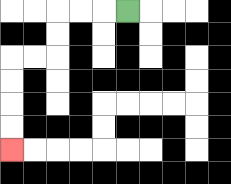{'start': '[5, 0]', 'end': '[0, 6]', 'path_directions': 'L,L,L,D,D,L,L,D,D,D,D', 'path_coordinates': '[[5, 0], [4, 0], [3, 0], [2, 0], [2, 1], [2, 2], [1, 2], [0, 2], [0, 3], [0, 4], [0, 5], [0, 6]]'}